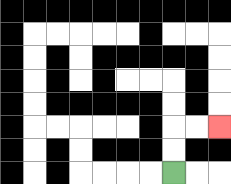{'start': '[7, 7]', 'end': '[9, 5]', 'path_directions': 'U,U,R,R', 'path_coordinates': '[[7, 7], [7, 6], [7, 5], [8, 5], [9, 5]]'}